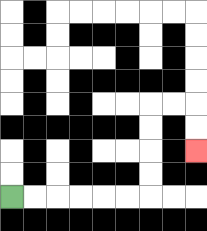{'start': '[0, 8]', 'end': '[8, 6]', 'path_directions': 'R,R,R,R,R,R,U,U,U,U,R,R,D,D', 'path_coordinates': '[[0, 8], [1, 8], [2, 8], [3, 8], [4, 8], [5, 8], [6, 8], [6, 7], [6, 6], [6, 5], [6, 4], [7, 4], [8, 4], [8, 5], [8, 6]]'}